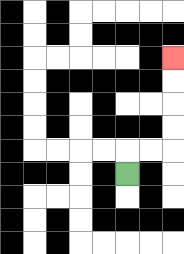{'start': '[5, 7]', 'end': '[7, 2]', 'path_directions': 'U,R,R,U,U,U,U', 'path_coordinates': '[[5, 7], [5, 6], [6, 6], [7, 6], [7, 5], [7, 4], [7, 3], [7, 2]]'}